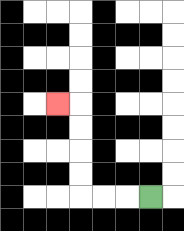{'start': '[6, 8]', 'end': '[2, 4]', 'path_directions': 'L,L,L,U,U,U,U,L', 'path_coordinates': '[[6, 8], [5, 8], [4, 8], [3, 8], [3, 7], [3, 6], [3, 5], [3, 4], [2, 4]]'}